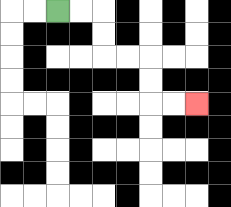{'start': '[2, 0]', 'end': '[8, 4]', 'path_directions': 'R,R,D,D,R,R,D,D,R,R', 'path_coordinates': '[[2, 0], [3, 0], [4, 0], [4, 1], [4, 2], [5, 2], [6, 2], [6, 3], [6, 4], [7, 4], [8, 4]]'}